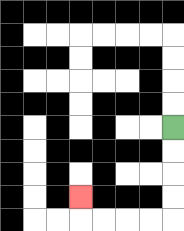{'start': '[7, 5]', 'end': '[3, 8]', 'path_directions': 'D,D,D,D,L,L,L,L,U', 'path_coordinates': '[[7, 5], [7, 6], [7, 7], [7, 8], [7, 9], [6, 9], [5, 9], [4, 9], [3, 9], [3, 8]]'}